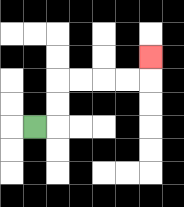{'start': '[1, 5]', 'end': '[6, 2]', 'path_directions': 'R,U,U,R,R,R,R,U', 'path_coordinates': '[[1, 5], [2, 5], [2, 4], [2, 3], [3, 3], [4, 3], [5, 3], [6, 3], [6, 2]]'}